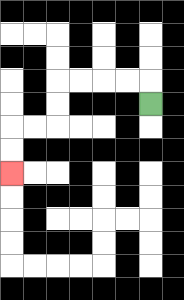{'start': '[6, 4]', 'end': '[0, 7]', 'path_directions': 'U,L,L,L,L,D,D,L,L,D,D', 'path_coordinates': '[[6, 4], [6, 3], [5, 3], [4, 3], [3, 3], [2, 3], [2, 4], [2, 5], [1, 5], [0, 5], [0, 6], [0, 7]]'}